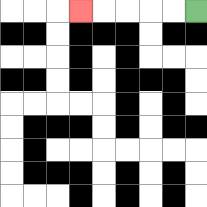{'start': '[8, 0]', 'end': '[3, 0]', 'path_directions': 'L,L,L,L,L', 'path_coordinates': '[[8, 0], [7, 0], [6, 0], [5, 0], [4, 0], [3, 0]]'}